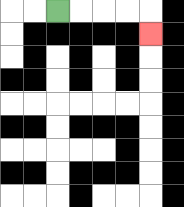{'start': '[2, 0]', 'end': '[6, 1]', 'path_directions': 'R,R,R,R,D', 'path_coordinates': '[[2, 0], [3, 0], [4, 0], [5, 0], [6, 0], [6, 1]]'}